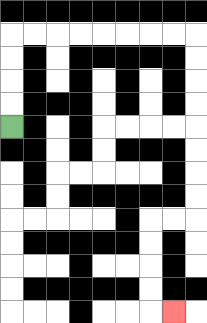{'start': '[0, 5]', 'end': '[7, 13]', 'path_directions': 'U,U,U,U,R,R,R,R,R,R,R,R,D,D,D,D,D,D,D,D,L,L,D,D,D,D,R', 'path_coordinates': '[[0, 5], [0, 4], [0, 3], [0, 2], [0, 1], [1, 1], [2, 1], [3, 1], [4, 1], [5, 1], [6, 1], [7, 1], [8, 1], [8, 2], [8, 3], [8, 4], [8, 5], [8, 6], [8, 7], [8, 8], [8, 9], [7, 9], [6, 9], [6, 10], [6, 11], [6, 12], [6, 13], [7, 13]]'}